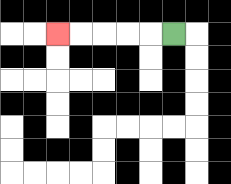{'start': '[7, 1]', 'end': '[2, 1]', 'path_directions': 'L,L,L,L,L', 'path_coordinates': '[[7, 1], [6, 1], [5, 1], [4, 1], [3, 1], [2, 1]]'}